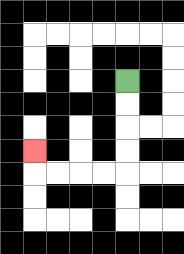{'start': '[5, 3]', 'end': '[1, 6]', 'path_directions': 'D,D,D,D,L,L,L,L,U', 'path_coordinates': '[[5, 3], [5, 4], [5, 5], [5, 6], [5, 7], [4, 7], [3, 7], [2, 7], [1, 7], [1, 6]]'}